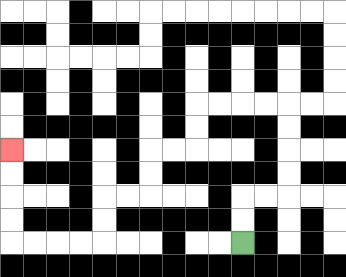{'start': '[10, 10]', 'end': '[0, 6]', 'path_directions': 'U,U,R,R,U,U,U,U,L,L,L,L,D,D,L,L,D,D,L,L,D,D,L,L,L,L,U,U,U,U', 'path_coordinates': '[[10, 10], [10, 9], [10, 8], [11, 8], [12, 8], [12, 7], [12, 6], [12, 5], [12, 4], [11, 4], [10, 4], [9, 4], [8, 4], [8, 5], [8, 6], [7, 6], [6, 6], [6, 7], [6, 8], [5, 8], [4, 8], [4, 9], [4, 10], [3, 10], [2, 10], [1, 10], [0, 10], [0, 9], [0, 8], [0, 7], [0, 6]]'}